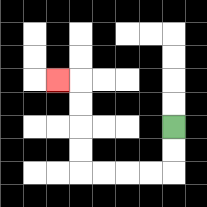{'start': '[7, 5]', 'end': '[2, 3]', 'path_directions': 'D,D,L,L,L,L,U,U,U,U,L', 'path_coordinates': '[[7, 5], [7, 6], [7, 7], [6, 7], [5, 7], [4, 7], [3, 7], [3, 6], [3, 5], [3, 4], [3, 3], [2, 3]]'}